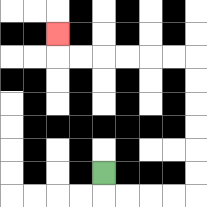{'start': '[4, 7]', 'end': '[2, 1]', 'path_directions': 'D,R,R,R,R,U,U,U,U,U,U,L,L,L,L,L,L,U', 'path_coordinates': '[[4, 7], [4, 8], [5, 8], [6, 8], [7, 8], [8, 8], [8, 7], [8, 6], [8, 5], [8, 4], [8, 3], [8, 2], [7, 2], [6, 2], [5, 2], [4, 2], [3, 2], [2, 2], [2, 1]]'}